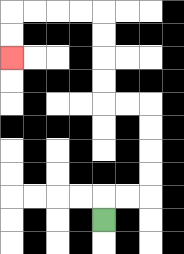{'start': '[4, 9]', 'end': '[0, 2]', 'path_directions': 'U,R,R,U,U,U,U,L,L,U,U,U,U,L,L,L,L,D,D', 'path_coordinates': '[[4, 9], [4, 8], [5, 8], [6, 8], [6, 7], [6, 6], [6, 5], [6, 4], [5, 4], [4, 4], [4, 3], [4, 2], [4, 1], [4, 0], [3, 0], [2, 0], [1, 0], [0, 0], [0, 1], [0, 2]]'}